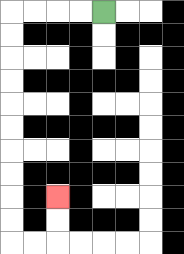{'start': '[4, 0]', 'end': '[2, 8]', 'path_directions': 'L,L,L,L,D,D,D,D,D,D,D,D,D,D,R,R,U,U', 'path_coordinates': '[[4, 0], [3, 0], [2, 0], [1, 0], [0, 0], [0, 1], [0, 2], [0, 3], [0, 4], [0, 5], [0, 6], [0, 7], [0, 8], [0, 9], [0, 10], [1, 10], [2, 10], [2, 9], [2, 8]]'}